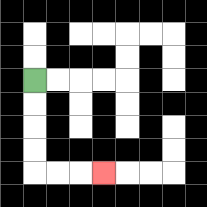{'start': '[1, 3]', 'end': '[4, 7]', 'path_directions': 'D,D,D,D,R,R,R', 'path_coordinates': '[[1, 3], [1, 4], [1, 5], [1, 6], [1, 7], [2, 7], [3, 7], [4, 7]]'}